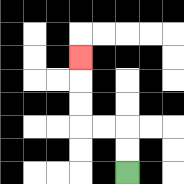{'start': '[5, 7]', 'end': '[3, 2]', 'path_directions': 'U,U,L,L,U,U,U', 'path_coordinates': '[[5, 7], [5, 6], [5, 5], [4, 5], [3, 5], [3, 4], [3, 3], [3, 2]]'}